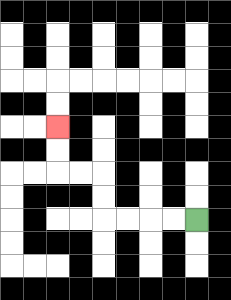{'start': '[8, 9]', 'end': '[2, 5]', 'path_directions': 'L,L,L,L,U,U,L,L,U,U', 'path_coordinates': '[[8, 9], [7, 9], [6, 9], [5, 9], [4, 9], [4, 8], [4, 7], [3, 7], [2, 7], [2, 6], [2, 5]]'}